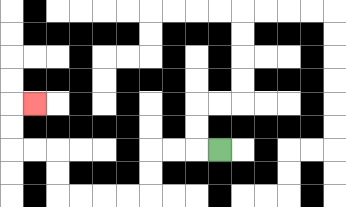{'start': '[9, 6]', 'end': '[1, 4]', 'path_directions': 'L,L,L,D,D,L,L,L,L,U,U,L,L,U,U,R', 'path_coordinates': '[[9, 6], [8, 6], [7, 6], [6, 6], [6, 7], [6, 8], [5, 8], [4, 8], [3, 8], [2, 8], [2, 7], [2, 6], [1, 6], [0, 6], [0, 5], [0, 4], [1, 4]]'}